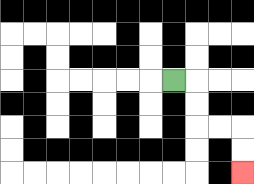{'start': '[7, 3]', 'end': '[10, 7]', 'path_directions': 'R,D,D,R,R,D,D', 'path_coordinates': '[[7, 3], [8, 3], [8, 4], [8, 5], [9, 5], [10, 5], [10, 6], [10, 7]]'}